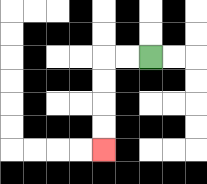{'start': '[6, 2]', 'end': '[4, 6]', 'path_directions': 'L,L,D,D,D,D', 'path_coordinates': '[[6, 2], [5, 2], [4, 2], [4, 3], [4, 4], [4, 5], [4, 6]]'}